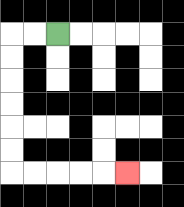{'start': '[2, 1]', 'end': '[5, 7]', 'path_directions': 'L,L,D,D,D,D,D,D,R,R,R,R,R', 'path_coordinates': '[[2, 1], [1, 1], [0, 1], [0, 2], [0, 3], [0, 4], [0, 5], [0, 6], [0, 7], [1, 7], [2, 7], [3, 7], [4, 7], [5, 7]]'}